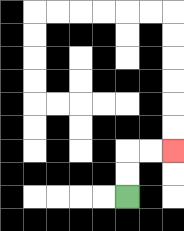{'start': '[5, 8]', 'end': '[7, 6]', 'path_directions': 'U,U,R,R', 'path_coordinates': '[[5, 8], [5, 7], [5, 6], [6, 6], [7, 6]]'}